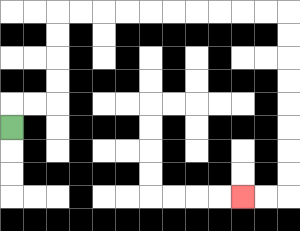{'start': '[0, 5]', 'end': '[10, 8]', 'path_directions': 'U,R,R,U,U,U,U,R,R,R,R,R,R,R,R,R,R,D,D,D,D,D,D,D,D,L,L', 'path_coordinates': '[[0, 5], [0, 4], [1, 4], [2, 4], [2, 3], [2, 2], [2, 1], [2, 0], [3, 0], [4, 0], [5, 0], [6, 0], [7, 0], [8, 0], [9, 0], [10, 0], [11, 0], [12, 0], [12, 1], [12, 2], [12, 3], [12, 4], [12, 5], [12, 6], [12, 7], [12, 8], [11, 8], [10, 8]]'}